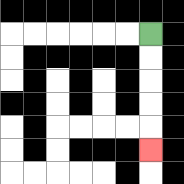{'start': '[6, 1]', 'end': '[6, 6]', 'path_directions': 'D,D,D,D,D', 'path_coordinates': '[[6, 1], [6, 2], [6, 3], [6, 4], [6, 5], [6, 6]]'}